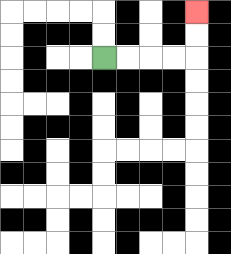{'start': '[4, 2]', 'end': '[8, 0]', 'path_directions': 'R,R,R,R,U,U', 'path_coordinates': '[[4, 2], [5, 2], [6, 2], [7, 2], [8, 2], [8, 1], [8, 0]]'}